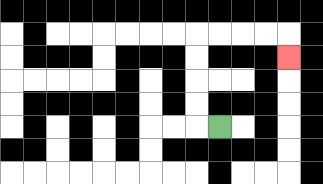{'start': '[9, 5]', 'end': '[12, 2]', 'path_directions': 'L,U,U,U,U,R,R,R,R,D', 'path_coordinates': '[[9, 5], [8, 5], [8, 4], [8, 3], [8, 2], [8, 1], [9, 1], [10, 1], [11, 1], [12, 1], [12, 2]]'}